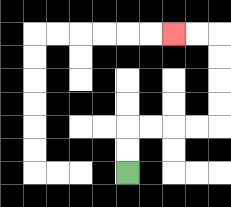{'start': '[5, 7]', 'end': '[7, 1]', 'path_directions': 'U,U,R,R,R,R,U,U,U,U,L,L', 'path_coordinates': '[[5, 7], [5, 6], [5, 5], [6, 5], [7, 5], [8, 5], [9, 5], [9, 4], [9, 3], [9, 2], [9, 1], [8, 1], [7, 1]]'}